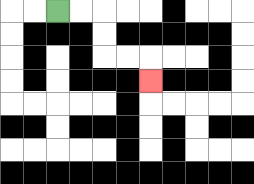{'start': '[2, 0]', 'end': '[6, 3]', 'path_directions': 'R,R,D,D,R,R,D', 'path_coordinates': '[[2, 0], [3, 0], [4, 0], [4, 1], [4, 2], [5, 2], [6, 2], [6, 3]]'}